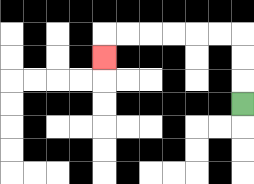{'start': '[10, 4]', 'end': '[4, 2]', 'path_directions': 'U,U,U,L,L,L,L,L,L,D', 'path_coordinates': '[[10, 4], [10, 3], [10, 2], [10, 1], [9, 1], [8, 1], [7, 1], [6, 1], [5, 1], [4, 1], [4, 2]]'}